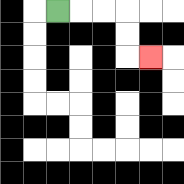{'start': '[2, 0]', 'end': '[6, 2]', 'path_directions': 'R,R,R,D,D,R', 'path_coordinates': '[[2, 0], [3, 0], [4, 0], [5, 0], [5, 1], [5, 2], [6, 2]]'}